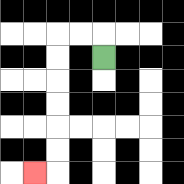{'start': '[4, 2]', 'end': '[1, 7]', 'path_directions': 'U,L,L,D,D,D,D,D,D,L', 'path_coordinates': '[[4, 2], [4, 1], [3, 1], [2, 1], [2, 2], [2, 3], [2, 4], [2, 5], [2, 6], [2, 7], [1, 7]]'}